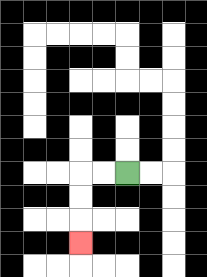{'start': '[5, 7]', 'end': '[3, 10]', 'path_directions': 'L,L,D,D,D', 'path_coordinates': '[[5, 7], [4, 7], [3, 7], [3, 8], [3, 9], [3, 10]]'}